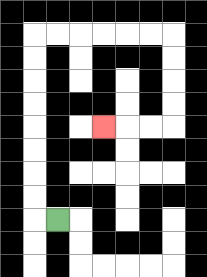{'start': '[2, 9]', 'end': '[4, 5]', 'path_directions': 'L,U,U,U,U,U,U,U,U,R,R,R,R,R,R,D,D,D,D,L,L,L', 'path_coordinates': '[[2, 9], [1, 9], [1, 8], [1, 7], [1, 6], [1, 5], [1, 4], [1, 3], [1, 2], [1, 1], [2, 1], [3, 1], [4, 1], [5, 1], [6, 1], [7, 1], [7, 2], [7, 3], [7, 4], [7, 5], [6, 5], [5, 5], [4, 5]]'}